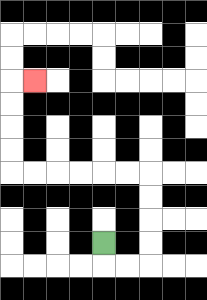{'start': '[4, 10]', 'end': '[1, 3]', 'path_directions': 'D,R,R,U,U,U,U,L,L,L,L,L,L,U,U,U,U,R', 'path_coordinates': '[[4, 10], [4, 11], [5, 11], [6, 11], [6, 10], [6, 9], [6, 8], [6, 7], [5, 7], [4, 7], [3, 7], [2, 7], [1, 7], [0, 7], [0, 6], [0, 5], [0, 4], [0, 3], [1, 3]]'}